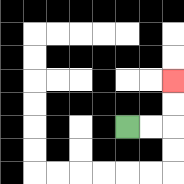{'start': '[5, 5]', 'end': '[7, 3]', 'path_directions': 'R,R,U,U', 'path_coordinates': '[[5, 5], [6, 5], [7, 5], [7, 4], [7, 3]]'}